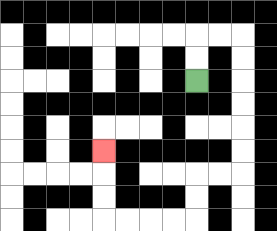{'start': '[8, 3]', 'end': '[4, 6]', 'path_directions': 'U,U,R,R,D,D,D,D,D,D,L,L,D,D,L,L,L,L,U,U,U', 'path_coordinates': '[[8, 3], [8, 2], [8, 1], [9, 1], [10, 1], [10, 2], [10, 3], [10, 4], [10, 5], [10, 6], [10, 7], [9, 7], [8, 7], [8, 8], [8, 9], [7, 9], [6, 9], [5, 9], [4, 9], [4, 8], [4, 7], [4, 6]]'}